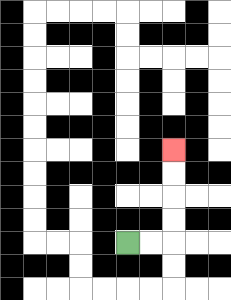{'start': '[5, 10]', 'end': '[7, 6]', 'path_directions': 'R,R,U,U,U,U', 'path_coordinates': '[[5, 10], [6, 10], [7, 10], [7, 9], [7, 8], [7, 7], [7, 6]]'}